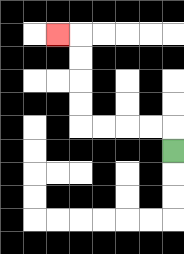{'start': '[7, 6]', 'end': '[2, 1]', 'path_directions': 'U,L,L,L,L,U,U,U,U,L', 'path_coordinates': '[[7, 6], [7, 5], [6, 5], [5, 5], [4, 5], [3, 5], [3, 4], [3, 3], [3, 2], [3, 1], [2, 1]]'}